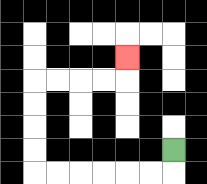{'start': '[7, 6]', 'end': '[5, 2]', 'path_directions': 'D,L,L,L,L,L,L,U,U,U,U,R,R,R,R,U', 'path_coordinates': '[[7, 6], [7, 7], [6, 7], [5, 7], [4, 7], [3, 7], [2, 7], [1, 7], [1, 6], [1, 5], [1, 4], [1, 3], [2, 3], [3, 3], [4, 3], [5, 3], [5, 2]]'}